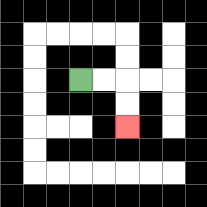{'start': '[3, 3]', 'end': '[5, 5]', 'path_directions': 'R,R,D,D', 'path_coordinates': '[[3, 3], [4, 3], [5, 3], [5, 4], [5, 5]]'}